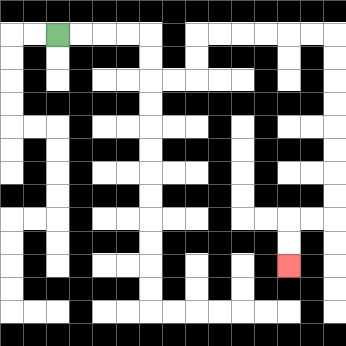{'start': '[2, 1]', 'end': '[12, 11]', 'path_directions': 'R,R,R,R,D,D,R,R,U,U,R,R,R,R,R,R,D,D,D,D,D,D,D,D,L,L,D,D', 'path_coordinates': '[[2, 1], [3, 1], [4, 1], [5, 1], [6, 1], [6, 2], [6, 3], [7, 3], [8, 3], [8, 2], [8, 1], [9, 1], [10, 1], [11, 1], [12, 1], [13, 1], [14, 1], [14, 2], [14, 3], [14, 4], [14, 5], [14, 6], [14, 7], [14, 8], [14, 9], [13, 9], [12, 9], [12, 10], [12, 11]]'}